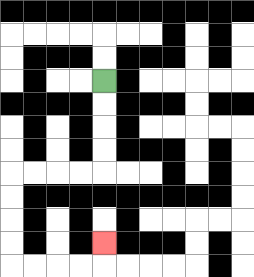{'start': '[4, 3]', 'end': '[4, 10]', 'path_directions': 'D,D,D,D,L,L,L,L,D,D,D,D,R,R,R,R,U', 'path_coordinates': '[[4, 3], [4, 4], [4, 5], [4, 6], [4, 7], [3, 7], [2, 7], [1, 7], [0, 7], [0, 8], [0, 9], [0, 10], [0, 11], [1, 11], [2, 11], [3, 11], [4, 11], [4, 10]]'}